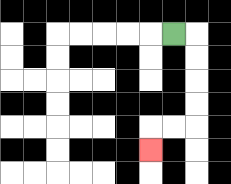{'start': '[7, 1]', 'end': '[6, 6]', 'path_directions': 'R,D,D,D,D,L,L,D', 'path_coordinates': '[[7, 1], [8, 1], [8, 2], [8, 3], [8, 4], [8, 5], [7, 5], [6, 5], [6, 6]]'}